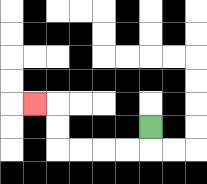{'start': '[6, 5]', 'end': '[1, 4]', 'path_directions': 'D,L,L,L,L,U,U,L', 'path_coordinates': '[[6, 5], [6, 6], [5, 6], [4, 6], [3, 6], [2, 6], [2, 5], [2, 4], [1, 4]]'}